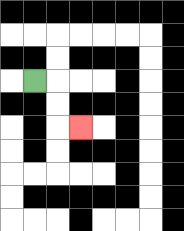{'start': '[1, 3]', 'end': '[3, 5]', 'path_directions': 'R,D,D,R', 'path_coordinates': '[[1, 3], [2, 3], [2, 4], [2, 5], [3, 5]]'}